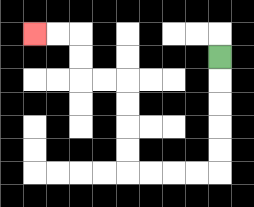{'start': '[9, 2]', 'end': '[1, 1]', 'path_directions': 'D,D,D,D,D,L,L,L,L,U,U,U,U,L,L,U,U,L,L', 'path_coordinates': '[[9, 2], [9, 3], [9, 4], [9, 5], [9, 6], [9, 7], [8, 7], [7, 7], [6, 7], [5, 7], [5, 6], [5, 5], [5, 4], [5, 3], [4, 3], [3, 3], [3, 2], [3, 1], [2, 1], [1, 1]]'}